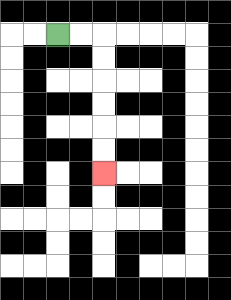{'start': '[2, 1]', 'end': '[4, 7]', 'path_directions': 'R,R,D,D,D,D,D,D', 'path_coordinates': '[[2, 1], [3, 1], [4, 1], [4, 2], [4, 3], [4, 4], [4, 5], [4, 6], [4, 7]]'}